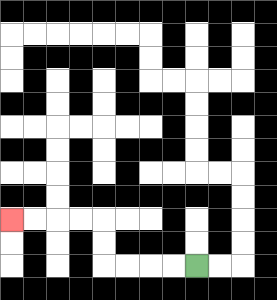{'start': '[8, 11]', 'end': '[0, 9]', 'path_directions': 'L,L,L,L,U,U,L,L,L,L', 'path_coordinates': '[[8, 11], [7, 11], [6, 11], [5, 11], [4, 11], [4, 10], [4, 9], [3, 9], [2, 9], [1, 9], [0, 9]]'}